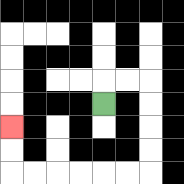{'start': '[4, 4]', 'end': '[0, 5]', 'path_directions': 'U,R,R,D,D,D,D,L,L,L,L,L,L,U,U', 'path_coordinates': '[[4, 4], [4, 3], [5, 3], [6, 3], [6, 4], [6, 5], [6, 6], [6, 7], [5, 7], [4, 7], [3, 7], [2, 7], [1, 7], [0, 7], [0, 6], [0, 5]]'}